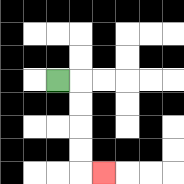{'start': '[2, 3]', 'end': '[4, 7]', 'path_directions': 'R,D,D,D,D,R', 'path_coordinates': '[[2, 3], [3, 3], [3, 4], [3, 5], [3, 6], [3, 7], [4, 7]]'}